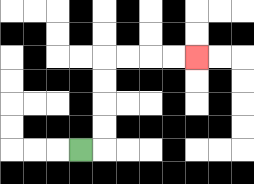{'start': '[3, 6]', 'end': '[8, 2]', 'path_directions': 'R,U,U,U,U,R,R,R,R', 'path_coordinates': '[[3, 6], [4, 6], [4, 5], [4, 4], [4, 3], [4, 2], [5, 2], [6, 2], [7, 2], [8, 2]]'}